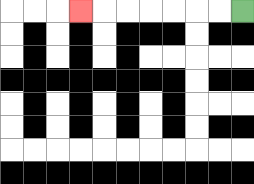{'start': '[10, 0]', 'end': '[3, 0]', 'path_directions': 'L,L,L,L,L,L,L', 'path_coordinates': '[[10, 0], [9, 0], [8, 0], [7, 0], [6, 0], [5, 0], [4, 0], [3, 0]]'}